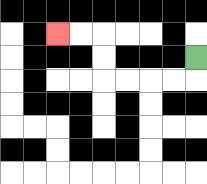{'start': '[8, 2]', 'end': '[2, 1]', 'path_directions': 'D,L,L,L,L,U,U,L,L', 'path_coordinates': '[[8, 2], [8, 3], [7, 3], [6, 3], [5, 3], [4, 3], [4, 2], [4, 1], [3, 1], [2, 1]]'}